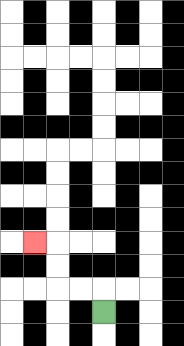{'start': '[4, 13]', 'end': '[1, 10]', 'path_directions': 'U,L,L,U,U,L', 'path_coordinates': '[[4, 13], [4, 12], [3, 12], [2, 12], [2, 11], [2, 10], [1, 10]]'}